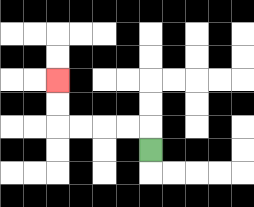{'start': '[6, 6]', 'end': '[2, 3]', 'path_directions': 'U,L,L,L,L,U,U', 'path_coordinates': '[[6, 6], [6, 5], [5, 5], [4, 5], [3, 5], [2, 5], [2, 4], [2, 3]]'}